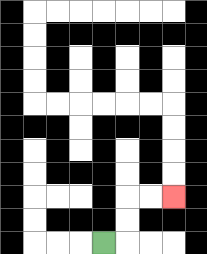{'start': '[4, 10]', 'end': '[7, 8]', 'path_directions': 'R,U,U,R,R', 'path_coordinates': '[[4, 10], [5, 10], [5, 9], [5, 8], [6, 8], [7, 8]]'}